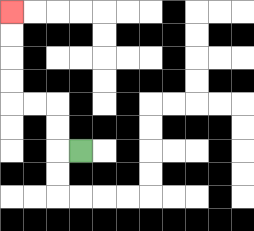{'start': '[3, 6]', 'end': '[0, 0]', 'path_directions': 'L,U,U,L,L,U,U,U,U', 'path_coordinates': '[[3, 6], [2, 6], [2, 5], [2, 4], [1, 4], [0, 4], [0, 3], [0, 2], [0, 1], [0, 0]]'}